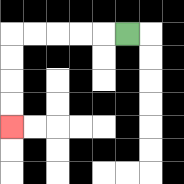{'start': '[5, 1]', 'end': '[0, 5]', 'path_directions': 'L,L,L,L,L,D,D,D,D', 'path_coordinates': '[[5, 1], [4, 1], [3, 1], [2, 1], [1, 1], [0, 1], [0, 2], [0, 3], [0, 4], [0, 5]]'}